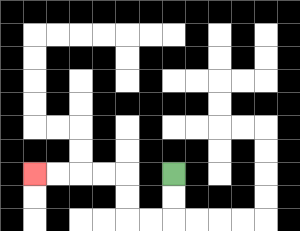{'start': '[7, 7]', 'end': '[1, 7]', 'path_directions': 'D,D,L,L,U,U,L,L,L,L', 'path_coordinates': '[[7, 7], [7, 8], [7, 9], [6, 9], [5, 9], [5, 8], [5, 7], [4, 7], [3, 7], [2, 7], [1, 7]]'}